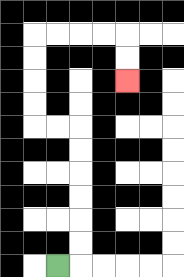{'start': '[2, 11]', 'end': '[5, 3]', 'path_directions': 'R,U,U,U,U,U,U,L,L,U,U,U,U,R,R,R,R,D,D', 'path_coordinates': '[[2, 11], [3, 11], [3, 10], [3, 9], [3, 8], [3, 7], [3, 6], [3, 5], [2, 5], [1, 5], [1, 4], [1, 3], [1, 2], [1, 1], [2, 1], [3, 1], [4, 1], [5, 1], [5, 2], [5, 3]]'}